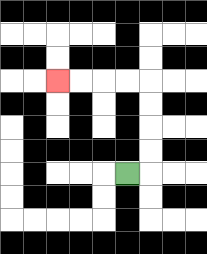{'start': '[5, 7]', 'end': '[2, 3]', 'path_directions': 'R,U,U,U,U,L,L,L,L', 'path_coordinates': '[[5, 7], [6, 7], [6, 6], [6, 5], [6, 4], [6, 3], [5, 3], [4, 3], [3, 3], [2, 3]]'}